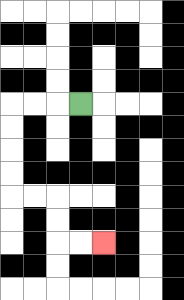{'start': '[3, 4]', 'end': '[4, 10]', 'path_directions': 'L,L,L,D,D,D,D,R,R,D,D,R,R', 'path_coordinates': '[[3, 4], [2, 4], [1, 4], [0, 4], [0, 5], [0, 6], [0, 7], [0, 8], [1, 8], [2, 8], [2, 9], [2, 10], [3, 10], [4, 10]]'}